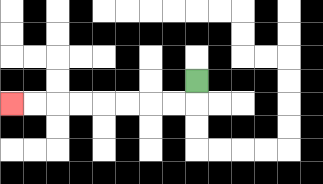{'start': '[8, 3]', 'end': '[0, 4]', 'path_directions': 'D,L,L,L,L,L,L,L,L', 'path_coordinates': '[[8, 3], [8, 4], [7, 4], [6, 4], [5, 4], [4, 4], [3, 4], [2, 4], [1, 4], [0, 4]]'}